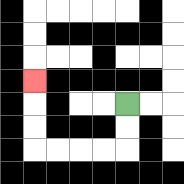{'start': '[5, 4]', 'end': '[1, 3]', 'path_directions': 'D,D,L,L,L,L,U,U,U', 'path_coordinates': '[[5, 4], [5, 5], [5, 6], [4, 6], [3, 6], [2, 6], [1, 6], [1, 5], [1, 4], [1, 3]]'}